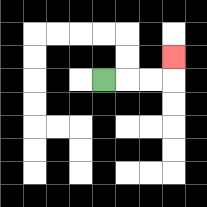{'start': '[4, 3]', 'end': '[7, 2]', 'path_directions': 'R,R,R,U', 'path_coordinates': '[[4, 3], [5, 3], [6, 3], [7, 3], [7, 2]]'}